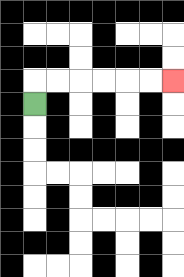{'start': '[1, 4]', 'end': '[7, 3]', 'path_directions': 'U,R,R,R,R,R,R', 'path_coordinates': '[[1, 4], [1, 3], [2, 3], [3, 3], [4, 3], [5, 3], [6, 3], [7, 3]]'}